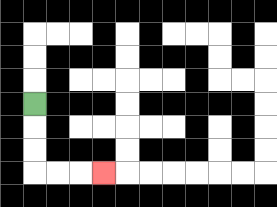{'start': '[1, 4]', 'end': '[4, 7]', 'path_directions': 'D,D,D,R,R,R', 'path_coordinates': '[[1, 4], [1, 5], [1, 6], [1, 7], [2, 7], [3, 7], [4, 7]]'}